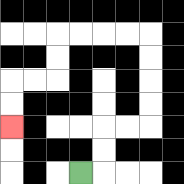{'start': '[3, 7]', 'end': '[0, 5]', 'path_directions': 'R,U,U,R,R,U,U,U,U,L,L,L,L,D,D,L,L,D,D', 'path_coordinates': '[[3, 7], [4, 7], [4, 6], [4, 5], [5, 5], [6, 5], [6, 4], [6, 3], [6, 2], [6, 1], [5, 1], [4, 1], [3, 1], [2, 1], [2, 2], [2, 3], [1, 3], [0, 3], [0, 4], [0, 5]]'}